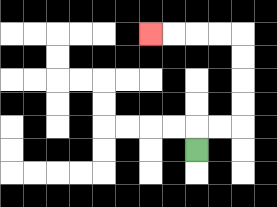{'start': '[8, 6]', 'end': '[6, 1]', 'path_directions': 'U,R,R,U,U,U,U,L,L,L,L', 'path_coordinates': '[[8, 6], [8, 5], [9, 5], [10, 5], [10, 4], [10, 3], [10, 2], [10, 1], [9, 1], [8, 1], [7, 1], [6, 1]]'}